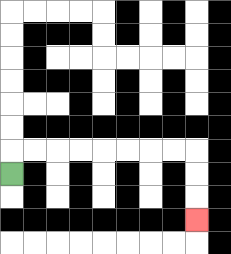{'start': '[0, 7]', 'end': '[8, 9]', 'path_directions': 'U,R,R,R,R,R,R,R,R,D,D,D', 'path_coordinates': '[[0, 7], [0, 6], [1, 6], [2, 6], [3, 6], [4, 6], [5, 6], [6, 6], [7, 6], [8, 6], [8, 7], [8, 8], [8, 9]]'}